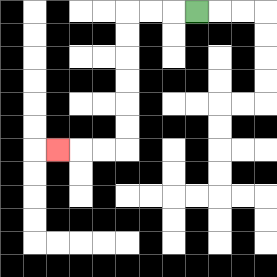{'start': '[8, 0]', 'end': '[2, 6]', 'path_directions': 'L,L,L,D,D,D,D,D,D,L,L,L', 'path_coordinates': '[[8, 0], [7, 0], [6, 0], [5, 0], [5, 1], [5, 2], [5, 3], [5, 4], [5, 5], [5, 6], [4, 6], [3, 6], [2, 6]]'}